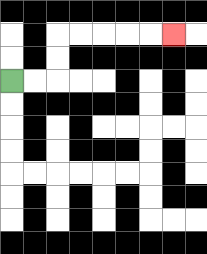{'start': '[0, 3]', 'end': '[7, 1]', 'path_directions': 'R,R,U,U,R,R,R,R,R', 'path_coordinates': '[[0, 3], [1, 3], [2, 3], [2, 2], [2, 1], [3, 1], [4, 1], [5, 1], [6, 1], [7, 1]]'}